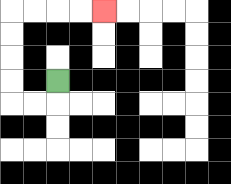{'start': '[2, 3]', 'end': '[4, 0]', 'path_directions': 'D,L,L,U,U,U,U,R,R,R,R', 'path_coordinates': '[[2, 3], [2, 4], [1, 4], [0, 4], [0, 3], [0, 2], [0, 1], [0, 0], [1, 0], [2, 0], [3, 0], [4, 0]]'}